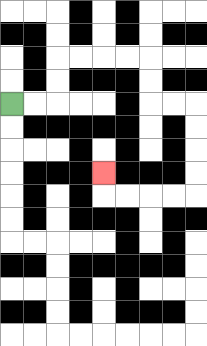{'start': '[0, 4]', 'end': '[4, 7]', 'path_directions': 'R,R,U,U,R,R,R,R,D,D,R,R,D,D,D,D,L,L,L,L,U', 'path_coordinates': '[[0, 4], [1, 4], [2, 4], [2, 3], [2, 2], [3, 2], [4, 2], [5, 2], [6, 2], [6, 3], [6, 4], [7, 4], [8, 4], [8, 5], [8, 6], [8, 7], [8, 8], [7, 8], [6, 8], [5, 8], [4, 8], [4, 7]]'}